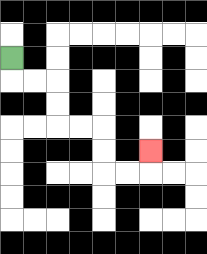{'start': '[0, 2]', 'end': '[6, 6]', 'path_directions': 'D,R,R,D,D,R,R,D,D,R,R,U', 'path_coordinates': '[[0, 2], [0, 3], [1, 3], [2, 3], [2, 4], [2, 5], [3, 5], [4, 5], [4, 6], [4, 7], [5, 7], [6, 7], [6, 6]]'}